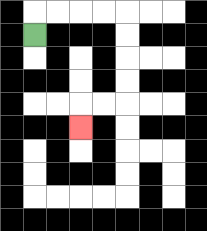{'start': '[1, 1]', 'end': '[3, 5]', 'path_directions': 'U,R,R,R,R,D,D,D,D,L,L,D', 'path_coordinates': '[[1, 1], [1, 0], [2, 0], [3, 0], [4, 0], [5, 0], [5, 1], [5, 2], [5, 3], [5, 4], [4, 4], [3, 4], [3, 5]]'}